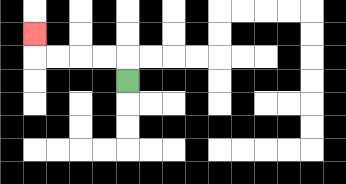{'start': '[5, 3]', 'end': '[1, 1]', 'path_directions': 'U,L,L,L,L,U', 'path_coordinates': '[[5, 3], [5, 2], [4, 2], [3, 2], [2, 2], [1, 2], [1, 1]]'}